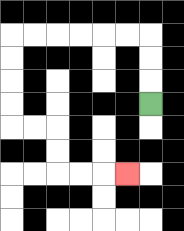{'start': '[6, 4]', 'end': '[5, 7]', 'path_directions': 'U,U,U,L,L,L,L,L,L,D,D,D,D,R,R,D,D,R,R,R', 'path_coordinates': '[[6, 4], [6, 3], [6, 2], [6, 1], [5, 1], [4, 1], [3, 1], [2, 1], [1, 1], [0, 1], [0, 2], [0, 3], [0, 4], [0, 5], [1, 5], [2, 5], [2, 6], [2, 7], [3, 7], [4, 7], [5, 7]]'}